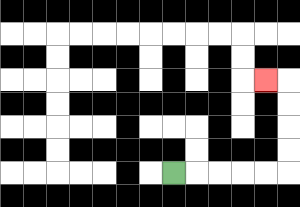{'start': '[7, 7]', 'end': '[11, 3]', 'path_directions': 'R,R,R,R,R,U,U,U,U,L', 'path_coordinates': '[[7, 7], [8, 7], [9, 7], [10, 7], [11, 7], [12, 7], [12, 6], [12, 5], [12, 4], [12, 3], [11, 3]]'}